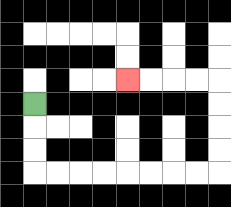{'start': '[1, 4]', 'end': '[5, 3]', 'path_directions': 'D,D,D,R,R,R,R,R,R,R,R,U,U,U,U,L,L,L,L', 'path_coordinates': '[[1, 4], [1, 5], [1, 6], [1, 7], [2, 7], [3, 7], [4, 7], [5, 7], [6, 7], [7, 7], [8, 7], [9, 7], [9, 6], [9, 5], [9, 4], [9, 3], [8, 3], [7, 3], [6, 3], [5, 3]]'}